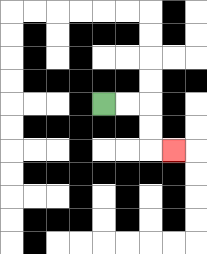{'start': '[4, 4]', 'end': '[7, 6]', 'path_directions': 'R,R,D,D,R', 'path_coordinates': '[[4, 4], [5, 4], [6, 4], [6, 5], [6, 6], [7, 6]]'}